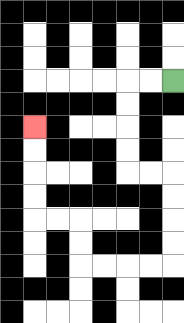{'start': '[7, 3]', 'end': '[1, 5]', 'path_directions': 'L,L,D,D,D,D,R,R,D,D,D,D,L,L,L,L,U,U,L,L,U,U,U,U', 'path_coordinates': '[[7, 3], [6, 3], [5, 3], [5, 4], [5, 5], [5, 6], [5, 7], [6, 7], [7, 7], [7, 8], [7, 9], [7, 10], [7, 11], [6, 11], [5, 11], [4, 11], [3, 11], [3, 10], [3, 9], [2, 9], [1, 9], [1, 8], [1, 7], [1, 6], [1, 5]]'}